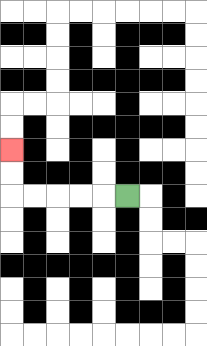{'start': '[5, 8]', 'end': '[0, 6]', 'path_directions': 'L,L,L,L,L,U,U', 'path_coordinates': '[[5, 8], [4, 8], [3, 8], [2, 8], [1, 8], [0, 8], [0, 7], [0, 6]]'}